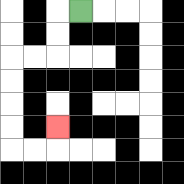{'start': '[3, 0]', 'end': '[2, 5]', 'path_directions': 'L,D,D,L,L,D,D,D,D,R,R,U', 'path_coordinates': '[[3, 0], [2, 0], [2, 1], [2, 2], [1, 2], [0, 2], [0, 3], [0, 4], [0, 5], [0, 6], [1, 6], [2, 6], [2, 5]]'}